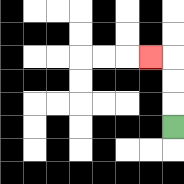{'start': '[7, 5]', 'end': '[6, 2]', 'path_directions': 'U,U,U,L', 'path_coordinates': '[[7, 5], [7, 4], [7, 3], [7, 2], [6, 2]]'}